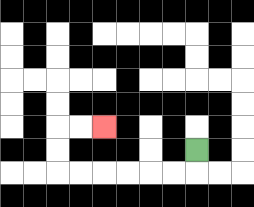{'start': '[8, 6]', 'end': '[4, 5]', 'path_directions': 'D,L,L,L,L,L,L,U,U,R,R', 'path_coordinates': '[[8, 6], [8, 7], [7, 7], [6, 7], [5, 7], [4, 7], [3, 7], [2, 7], [2, 6], [2, 5], [3, 5], [4, 5]]'}